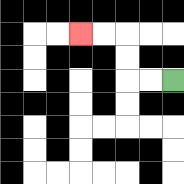{'start': '[7, 3]', 'end': '[3, 1]', 'path_directions': 'L,L,U,U,L,L', 'path_coordinates': '[[7, 3], [6, 3], [5, 3], [5, 2], [5, 1], [4, 1], [3, 1]]'}